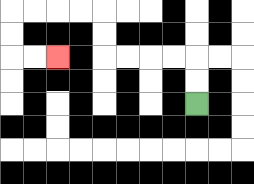{'start': '[8, 4]', 'end': '[2, 2]', 'path_directions': 'U,U,L,L,L,L,U,U,L,L,L,L,D,D,R,R', 'path_coordinates': '[[8, 4], [8, 3], [8, 2], [7, 2], [6, 2], [5, 2], [4, 2], [4, 1], [4, 0], [3, 0], [2, 0], [1, 0], [0, 0], [0, 1], [0, 2], [1, 2], [2, 2]]'}